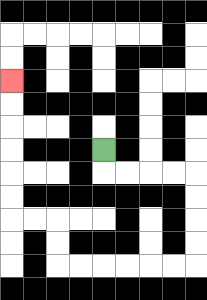{'start': '[4, 6]', 'end': '[0, 3]', 'path_directions': 'D,R,R,R,R,D,D,D,D,L,L,L,L,L,L,U,U,L,L,U,U,U,U,U,U', 'path_coordinates': '[[4, 6], [4, 7], [5, 7], [6, 7], [7, 7], [8, 7], [8, 8], [8, 9], [8, 10], [8, 11], [7, 11], [6, 11], [5, 11], [4, 11], [3, 11], [2, 11], [2, 10], [2, 9], [1, 9], [0, 9], [0, 8], [0, 7], [0, 6], [0, 5], [0, 4], [0, 3]]'}